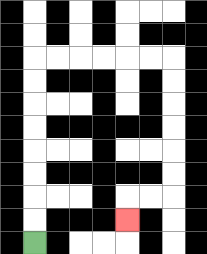{'start': '[1, 10]', 'end': '[5, 9]', 'path_directions': 'U,U,U,U,U,U,U,U,R,R,R,R,R,R,D,D,D,D,D,D,L,L,D', 'path_coordinates': '[[1, 10], [1, 9], [1, 8], [1, 7], [1, 6], [1, 5], [1, 4], [1, 3], [1, 2], [2, 2], [3, 2], [4, 2], [5, 2], [6, 2], [7, 2], [7, 3], [7, 4], [7, 5], [7, 6], [7, 7], [7, 8], [6, 8], [5, 8], [5, 9]]'}